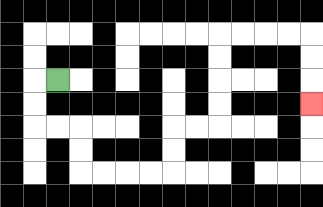{'start': '[2, 3]', 'end': '[13, 4]', 'path_directions': 'L,D,D,R,R,D,D,R,R,R,R,U,U,R,R,U,U,U,U,R,R,R,R,D,D,D', 'path_coordinates': '[[2, 3], [1, 3], [1, 4], [1, 5], [2, 5], [3, 5], [3, 6], [3, 7], [4, 7], [5, 7], [6, 7], [7, 7], [7, 6], [7, 5], [8, 5], [9, 5], [9, 4], [9, 3], [9, 2], [9, 1], [10, 1], [11, 1], [12, 1], [13, 1], [13, 2], [13, 3], [13, 4]]'}